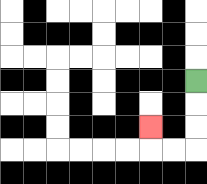{'start': '[8, 3]', 'end': '[6, 5]', 'path_directions': 'D,D,D,L,L,U', 'path_coordinates': '[[8, 3], [8, 4], [8, 5], [8, 6], [7, 6], [6, 6], [6, 5]]'}